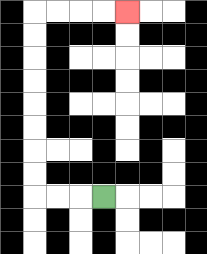{'start': '[4, 8]', 'end': '[5, 0]', 'path_directions': 'L,L,L,U,U,U,U,U,U,U,U,R,R,R,R', 'path_coordinates': '[[4, 8], [3, 8], [2, 8], [1, 8], [1, 7], [1, 6], [1, 5], [1, 4], [1, 3], [1, 2], [1, 1], [1, 0], [2, 0], [3, 0], [4, 0], [5, 0]]'}